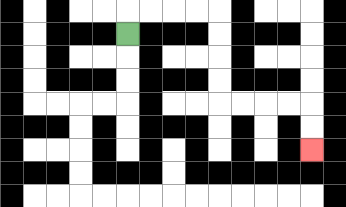{'start': '[5, 1]', 'end': '[13, 6]', 'path_directions': 'U,R,R,R,R,D,D,D,D,R,R,R,R,D,D', 'path_coordinates': '[[5, 1], [5, 0], [6, 0], [7, 0], [8, 0], [9, 0], [9, 1], [9, 2], [9, 3], [9, 4], [10, 4], [11, 4], [12, 4], [13, 4], [13, 5], [13, 6]]'}